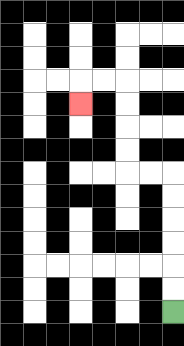{'start': '[7, 13]', 'end': '[3, 4]', 'path_directions': 'U,U,U,U,U,U,L,L,U,U,U,U,L,L,D', 'path_coordinates': '[[7, 13], [7, 12], [7, 11], [7, 10], [7, 9], [7, 8], [7, 7], [6, 7], [5, 7], [5, 6], [5, 5], [5, 4], [5, 3], [4, 3], [3, 3], [3, 4]]'}